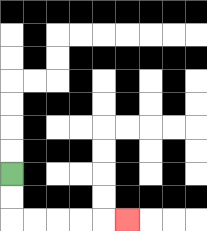{'start': '[0, 7]', 'end': '[5, 9]', 'path_directions': 'D,D,R,R,R,R,R', 'path_coordinates': '[[0, 7], [0, 8], [0, 9], [1, 9], [2, 9], [3, 9], [4, 9], [5, 9]]'}